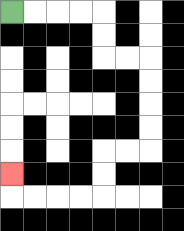{'start': '[0, 0]', 'end': '[0, 7]', 'path_directions': 'R,R,R,R,D,D,R,R,D,D,D,D,L,L,D,D,L,L,L,L,U', 'path_coordinates': '[[0, 0], [1, 0], [2, 0], [3, 0], [4, 0], [4, 1], [4, 2], [5, 2], [6, 2], [6, 3], [6, 4], [6, 5], [6, 6], [5, 6], [4, 6], [4, 7], [4, 8], [3, 8], [2, 8], [1, 8], [0, 8], [0, 7]]'}